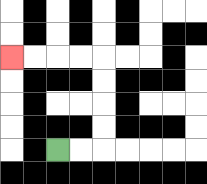{'start': '[2, 6]', 'end': '[0, 2]', 'path_directions': 'R,R,U,U,U,U,L,L,L,L', 'path_coordinates': '[[2, 6], [3, 6], [4, 6], [4, 5], [4, 4], [4, 3], [4, 2], [3, 2], [2, 2], [1, 2], [0, 2]]'}